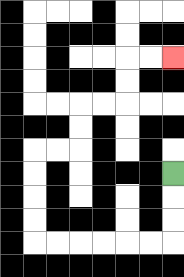{'start': '[7, 7]', 'end': '[7, 2]', 'path_directions': 'D,D,D,L,L,L,L,L,L,U,U,U,U,R,R,U,U,R,R,U,U,R,R', 'path_coordinates': '[[7, 7], [7, 8], [7, 9], [7, 10], [6, 10], [5, 10], [4, 10], [3, 10], [2, 10], [1, 10], [1, 9], [1, 8], [1, 7], [1, 6], [2, 6], [3, 6], [3, 5], [3, 4], [4, 4], [5, 4], [5, 3], [5, 2], [6, 2], [7, 2]]'}